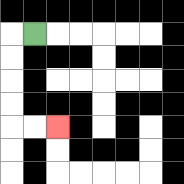{'start': '[1, 1]', 'end': '[2, 5]', 'path_directions': 'L,D,D,D,D,R,R', 'path_coordinates': '[[1, 1], [0, 1], [0, 2], [0, 3], [0, 4], [0, 5], [1, 5], [2, 5]]'}